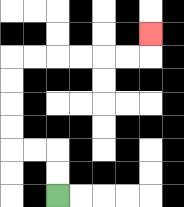{'start': '[2, 8]', 'end': '[6, 1]', 'path_directions': 'U,U,L,L,U,U,U,U,R,R,R,R,R,R,U', 'path_coordinates': '[[2, 8], [2, 7], [2, 6], [1, 6], [0, 6], [0, 5], [0, 4], [0, 3], [0, 2], [1, 2], [2, 2], [3, 2], [4, 2], [5, 2], [6, 2], [6, 1]]'}